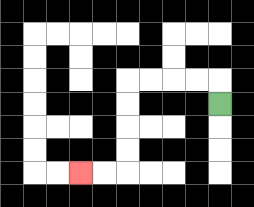{'start': '[9, 4]', 'end': '[3, 7]', 'path_directions': 'U,L,L,L,L,D,D,D,D,L,L', 'path_coordinates': '[[9, 4], [9, 3], [8, 3], [7, 3], [6, 3], [5, 3], [5, 4], [5, 5], [5, 6], [5, 7], [4, 7], [3, 7]]'}